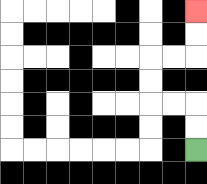{'start': '[8, 6]', 'end': '[8, 0]', 'path_directions': 'U,U,L,L,U,U,R,R,U,U', 'path_coordinates': '[[8, 6], [8, 5], [8, 4], [7, 4], [6, 4], [6, 3], [6, 2], [7, 2], [8, 2], [8, 1], [8, 0]]'}